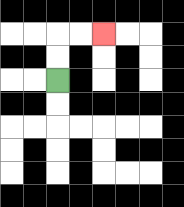{'start': '[2, 3]', 'end': '[4, 1]', 'path_directions': 'U,U,R,R', 'path_coordinates': '[[2, 3], [2, 2], [2, 1], [3, 1], [4, 1]]'}